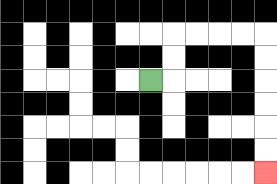{'start': '[6, 3]', 'end': '[11, 7]', 'path_directions': 'R,U,U,R,R,R,R,D,D,D,D,D,D', 'path_coordinates': '[[6, 3], [7, 3], [7, 2], [7, 1], [8, 1], [9, 1], [10, 1], [11, 1], [11, 2], [11, 3], [11, 4], [11, 5], [11, 6], [11, 7]]'}